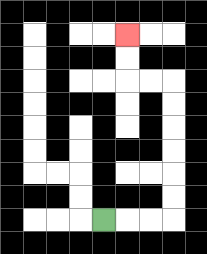{'start': '[4, 9]', 'end': '[5, 1]', 'path_directions': 'R,R,R,U,U,U,U,U,U,L,L,U,U', 'path_coordinates': '[[4, 9], [5, 9], [6, 9], [7, 9], [7, 8], [7, 7], [7, 6], [7, 5], [7, 4], [7, 3], [6, 3], [5, 3], [5, 2], [5, 1]]'}